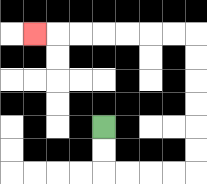{'start': '[4, 5]', 'end': '[1, 1]', 'path_directions': 'D,D,R,R,R,R,U,U,U,U,U,U,L,L,L,L,L,L,L', 'path_coordinates': '[[4, 5], [4, 6], [4, 7], [5, 7], [6, 7], [7, 7], [8, 7], [8, 6], [8, 5], [8, 4], [8, 3], [8, 2], [8, 1], [7, 1], [6, 1], [5, 1], [4, 1], [3, 1], [2, 1], [1, 1]]'}